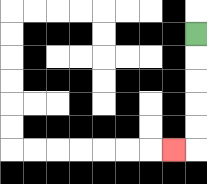{'start': '[8, 1]', 'end': '[7, 6]', 'path_directions': 'D,D,D,D,D,L', 'path_coordinates': '[[8, 1], [8, 2], [8, 3], [8, 4], [8, 5], [8, 6], [7, 6]]'}